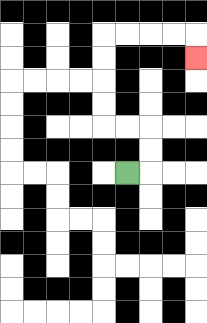{'start': '[5, 7]', 'end': '[8, 2]', 'path_directions': 'R,U,U,L,L,U,U,U,U,R,R,R,R,D', 'path_coordinates': '[[5, 7], [6, 7], [6, 6], [6, 5], [5, 5], [4, 5], [4, 4], [4, 3], [4, 2], [4, 1], [5, 1], [6, 1], [7, 1], [8, 1], [8, 2]]'}